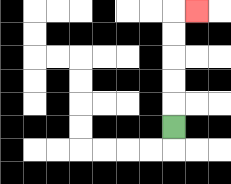{'start': '[7, 5]', 'end': '[8, 0]', 'path_directions': 'U,U,U,U,U,R', 'path_coordinates': '[[7, 5], [7, 4], [7, 3], [7, 2], [7, 1], [7, 0], [8, 0]]'}